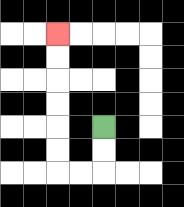{'start': '[4, 5]', 'end': '[2, 1]', 'path_directions': 'D,D,L,L,U,U,U,U,U,U', 'path_coordinates': '[[4, 5], [4, 6], [4, 7], [3, 7], [2, 7], [2, 6], [2, 5], [2, 4], [2, 3], [2, 2], [2, 1]]'}